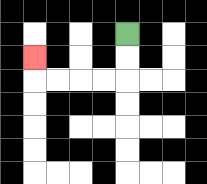{'start': '[5, 1]', 'end': '[1, 2]', 'path_directions': 'D,D,L,L,L,L,U', 'path_coordinates': '[[5, 1], [5, 2], [5, 3], [4, 3], [3, 3], [2, 3], [1, 3], [1, 2]]'}